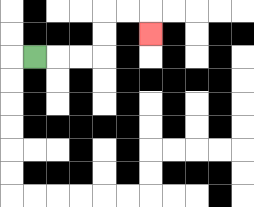{'start': '[1, 2]', 'end': '[6, 1]', 'path_directions': 'R,R,R,U,U,R,R,D', 'path_coordinates': '[[1, 2], [2, 2], [3, 2], [4, 2], [4, 1], [4, 0], [5, 0], [6, 0], [6, 1]]'}